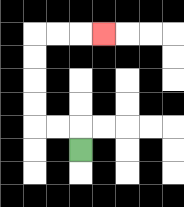{'start': '[3, 6]', 'end': '[4, 1]', 'path_directions': 'U,L,L,U,U,U,U,R,R,R', 'path_coordinates': '[[3, 6], [3, 5], [2, 5], [1, 5], [1, 4], [1, 3], [1, 2], [1, 1], [2, 1], [3, 1], [4, 1]]'}